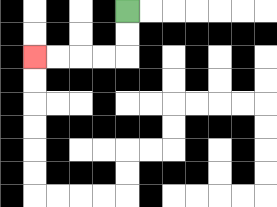{'start': '[5, 0]', 'end': '[1, 2]', 'path_directions': 'D,D,L,L,L,L', 'path_coordinates': '[[5, 0], [5, 1], [5, 2], [4, 2], [3, 2], [2, 2], [1, 2]]'}